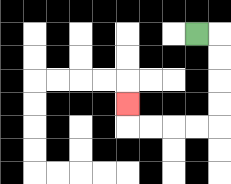{'start': '[8, 1]', 'end': '[5, 4]', 'path_directions': 'R,D,D,D,D,L,L,L,L,U', 'path_coordinates': '[[8, 1], [9, 1], [9, 2], [9, 3], [9, 4], [9, 5], [8, 5], [7, 5], [6, 5], [5, 5], [5, 4]]'}